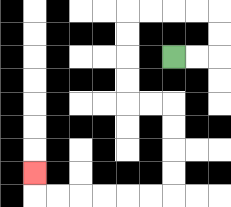{'start': '[7, 2]', 'end': '[1, 7]', 'path_directions': 'R,R,U,U,L,L,L,L,D,D,D,D,R,R,D,D,D,D,L,L,L,L,L,L,U', 'path_coordinates': '[[7, 2], [8, 2], [9, 2], [9, 1], [9, 0], [8, 0], [7, 0], [6, 0], [5, 0], [5, 1], [5, 2], [5, 3], [5, 4], [6, 4], [7, 4], [7, 5], [7, 6], [7, 7], [7, 8], [6, 8], [5, 8], [4, 8], [3, 8], [2, 8], [1, 8], [1, 7]]'}